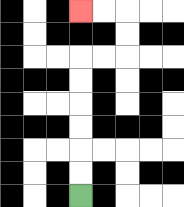{'start': '[3, 8]', 'end': '[3, 0]', 'path_directions': 'U,U,U,U,U,U,R,R,U,U,L,L', 'path_coordinates': '[[3, 8], [3, 7], [3, 6], [3, 5], [3, 4], [3, 3], [3, 2], [4, 2], [5, 2], [5, 1], [5, 0], [4, 0], [3, 0]]'}